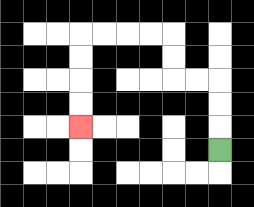{'start': '[9, 6]', 'end': '[3, 5]', 'path_directions': 'U,U,U,L,L,U,U,L,L,L,L,D,D,D,D', 'path_coordinates': '[[9, 6], [9, 5], [9, 4], [9, 3], [8, 3], [7, 3], [7, 2], [7, 1], [6, 1], [5, 1], [4, 1], [3, 1], [3, 2], [3, 3], [3, 4], [3, 5]]'}